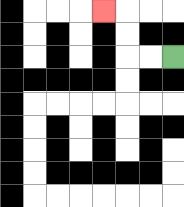{'start': '[7, 2]', 'end': '[4, 0]', 'path_directions': 'L,L,U,U,L', 'path_coordinates': '[[7, 2], [6, 2], [5, 2], [5, 1], [5, 0], [4, 0]]'}